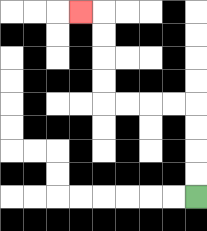{'start': '[8, 8]', 'end': '[3, 0]', 'path_directions': 'U,U,U,U,L,L,L,L,U,U,U,U,L', 'path_coordinates': '[[8, 8], [8, 7], [8, 6], [8, 5], [8, 4], [7, 4], [6, 4], [5, 4], [4, 4], [4, 3], [4, 2], [4, 1], [4, 0], [3, 0]]'}